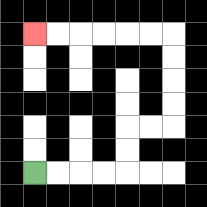{'start': '[1, 7]', 'end': '[1, 1]', 'path_directions': 'R,R,R,R,U,U,R,R,U,U,U,U,L,L,L,L,L,L', 'path_coordinates': '[[1, 7], [2, 7], [3, 7], [4, 7], [5, 7], [5, 6], [5, 5], [6, 5], [7, 5], [7, 4], [7, 3], [7, 2], [7, 1], [6, 1], [5, 1], [4, 1], [3, 1], [2, 1], [1, 1]]'}